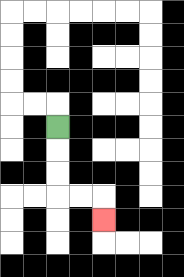{'start': '[2, 5]', 'end': '[4, 9]', 'path_directions': 'D,D,D,R,R,D', 'path_coordinates': '[[2, 5], [2, 6], [2, 7], [2, 8], [3, 8], [4, 8], [4, 9]]'}